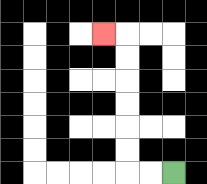{'start': '[7, 7]', 'end': '[4, 1]', 'path_directions': 'L,L,U,U,U,U,U,U,L', 'path_coordinates': '[[7, 7], [6, 7], [5, 7], [5, 6], [5, 5], [5, 4], [5, 3], [5, 2], [5, 1], [4, 1]]'}